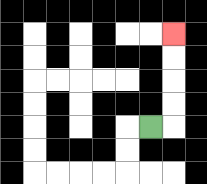{'start': '[6, 5]', 'end': '[7, 1]', 'path_directions': 'R,U,U,U,U', 'path_coordinates': '[[6, 5], [7, 5], [7, 4], [7, 3], [7, 2], [7, 1]]'}